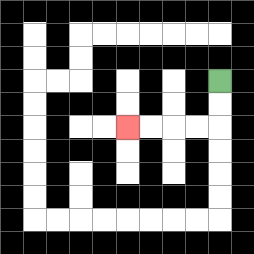{'start': '[9, 3]', 'end': '[5, 5]', 'path_directions': 'D,D,L,L,L,L', 'path_coordinates': '[[9, 3], [9, 4], [9, 5], [8, 5], [7, 5], [6, 5], [5, 5]]'}